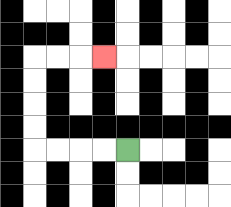{'start': '[5, 6]', 'end': '[4, 2]', 'path_directions': 'L,L,L,L,U,U,U,U,R,R,R', 'path_coordinates': '[[5, 6], [4, 6], [3, 6], [2, 6], [1, 6], [1, 5], [1, 4], [1, 3], [1, 2], [2, 2], [3, 2], [4, 2]]'}